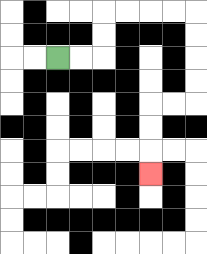{'start': '[2, 2]', 'end': '[6, 7]', 'path_directions': 'R,R,U,U,R,R,R,R,D,D,D,D,L,L,D,D,D', 'path_coordinates': '[[2, 2], [3, 2], [4, 2], [4, 1], [4, 0], [5, 0], [6, 0], [7, 0], [8, 0], [8, 1], [8, 2], [8, 3], [8, 4], [7, 4], [6, 4], [6, 5], [6, 6], [6, 7]]'}